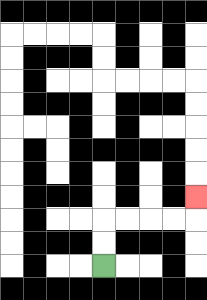{'start': '[4, 11]', 'end': '[8, 8]', 'path_directions': 'U,U,R,R,R,R,U', 'path_coordinates': '[[4, 11], [4, 10], [4, 9], [5, 9], [6, 9], [7, 9], [8, 9], [8, 8]]'}